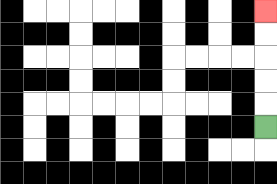{'start': '[11, 5]', 'end': '[11, 0]', 'path_directions': 'U,U,U,U,U', 'path_coordinates': '[[11, 5], [11, 4], [11, 3], [11, 2], [11, 1], [11, 0]]'}